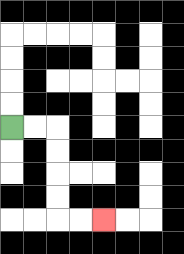{'start': '[0, 5]', 'end': '[4, 9]', 'path_directions': 'R,R,D,D,D,D,R,R', 'path_coordinates': '[[0, 5], [1, 5], [2, 5], [2, 6], [2, 7], [2, 8], [2, 9], [3, 9], [4, 9]]'}